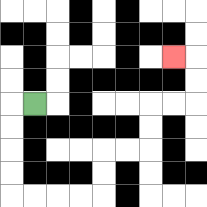{'start': '[1, 4]', 'end': '[7, 2]', 'path_directions': 'L,D,D,D,D,R,R,R,R,U,U,R,R,U,U,R,R,U,U,L', 'path_coordinates': '[[1, 4], [0, 4], [0, 5], [0, 6], [0, 7], [0, 8], [1, 8], [2, 8], [3, 8], [4, 8], [4, 7], [4, 6], [5, 6], [6, 6], [6, 5], [6, 4], [7, 4], [8, 4], [8, 3], [8, 2], [7, 2]]'}